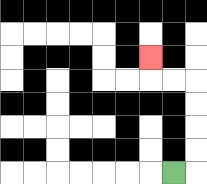{'start': '[7, 7]', 'end': '[6, 2]', 'path_directions': 'R,U,U,U,U,L,L,U', 'path_coordinates': '[[7, 7], [8, 7], [8, 6], [8, 5], [8, 4], [8, 3], [7, 3], [6, 3], [6, 2]]'}